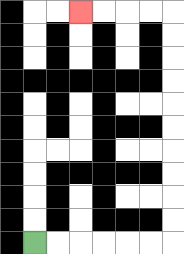{'start': '[1, 10]', 'end': '[3, 0]', 'path_directions': 'R,R,R,R,R,R,U,U,U,U,U,U,U,U,U,U,L,L,L,L', 'path_coordinates': '[[1, 10], [2, 10], [3, 10], [4, 10], [5, 10], [6, 10], [7, 10], [7, 9], [7, 8], [7, 7], [7, 6], [7, 5], [7, 4], [7, 3], [7, 2], [7, 1], [7, 0], [6, 0], [5, 0], [4, 0], [3, 0]]'}